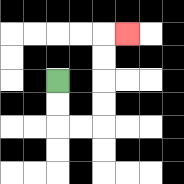{'start': '[2, 3]', 'end': '[5, 1]', 'path_directions': 'D,D,R,R,U,U,U,U,R', 'path_coordinates': '[[2, 3], [2, 4], [2, 5], [3, 5], [4, 5], [4, 4], [4, 3], [4, 2], [4, 1], [5, 1]]'}